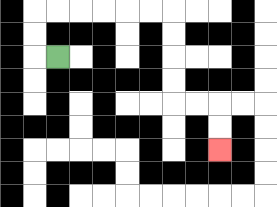{'start': '[2, 2]', 'end': '[9, 6]', 'path_directions': 'L,U,U,R,R,R,R,R,R,D,D,D,D,R,R,D,D', 'path_coordinates': '[[2, 2], [1, 2], [1, 1], [1, 0], [2, 0], [3, 0], [4, 0], [5, 0], [6, 0], [7, 0], [7, 1], [7, 2], [7, 3], [7, 4], [8, 4], [9, 4], [9, 5], [9, 6]]'}